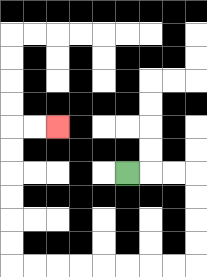{'start': '[5, 7]', 'end': '[2, 5]', 'path_directions': 'R,R,R,D,D,D,D,L,L,L,L,L,L,L,L,U,U,U,U,U,U,R,R', 'path_coordinates': '[[5, 7], [6, 7], [7, 7], [8, 7], [8, 8], [8, 9], [8, 10], [8, 11], [7, 11], [6, 11], [5, 11], [4, 11], [3, 11], [2, 11], [1, 11], [0, 11], [0, 10], [0, 9], [0, 8], [0, 7], [0, 6], [0, 5], [1, 5], [2, 5]]'}